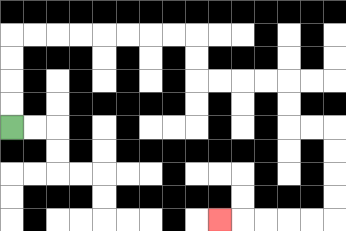{'start': '[0, 5]', 'end': '[9, 9]', 'path_directions': 'U,U,U,U,R,R,R,R,R,R,R,R,D,D,R,R,R,R,D,D,R,R,D,D,D,D,L,L,L,L,L', 'path_coordinates': '[[0, 5], [0, 4], [0, 3], [0, 2], [0, 1], [1, 1], [2, 1], [3, 1], [4, 1], [5, 1], [6, 1], [7, 1], [8, 1], [8, 2], [8, 3], [9, 3], [10, 3], [11, 3], [12, 3], [12, 4], [12, 5], [13, 5], [14, 5], [14, 6], [14, 7], [14, 8], [14, 9], [13, 9], [12, 9], [11, 9], [10, 9], [9, 9]]'}